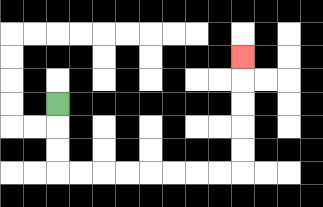{'start': '[2, 4]', 'end': '[10, 2]', 'path_directions': 'D,D,D,R,R,R,R,R,R,R,R,U,U,U,U,U', 'path_coordinates': '[[2, 4], [2, 5], [2, 6], [2, 7], [3, 7], [4, 7], [5, 7], [6, 7], [7, 7], [8, 7], [9, 7], [10, 7], [10, 6], [10, 5], [10, 4], [10, 3], [10, 2]]'}